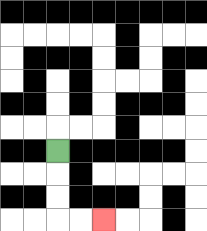{'start': '[2, 6]', 'end': '[4, 9]', 'path_directions': 'D,D,D,R,R', 'path_coordinates': '[[2, 6], [2, 7], [2, 8], [2, 9], [3, 9], [4, 9]]'}